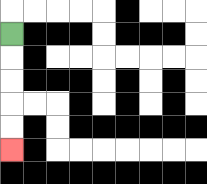{'start': '[0, 1]', 'end': '[0, 6]', 'path_directions': 'D,D,D,D,D', 'path_coordinates': '[[0, 1], [0, 2], [0, 3], [0, 4], [0, 5], [0, 6]]'}